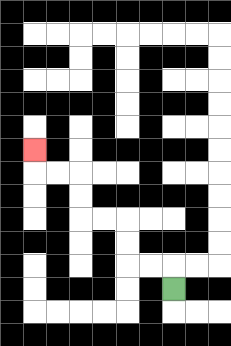{'start': '[7, 12]', 'end': '[1, 6]', 'path_directions': 'U,L,L,U,U,L,L,U,U,L,L,U', 'path_coordinates': '[[7, 12], [7, 11], [6, 11], [5, 11], [5, 10], [5, 9], [4, 9], [3, 9], [3, 8], [3, 7], [2, 7], [1, 7], [1, 6]]'}